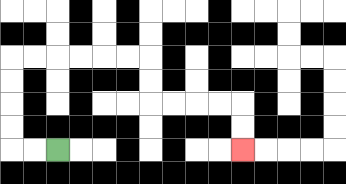{'start': '[2, 6]', 'end': '[10, 6]', 'path_directions': 'L,L,U,U,U,U,R,R,R,R,R,R,D,D,R,R,R,R,D,D', 'path_coordinates': '[[2, 6], [1, 6], [0, 6], [0, 5], [0, 4], [0, 3], [0, 2], [1, 2], [2, 2], [3, 2], [4, 2], [5, 2], [6, 2], [6, 3], [6, 4], [7, 4], [8, 4], [9, 4], [10, 4], [10, 5], [10, 6]]'}